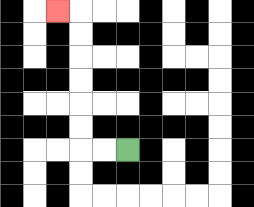{'start': '[5, 6]', 'end': '[2, 0]', 'path_directions': 'L,L,U,U,U,U,U,U,L', 'path_coordinates': '[[5, 6], [4, 6], [3, 6], [3, 5], [3, 4], [3, 3], [3, 2], [3, 1], [3, 0], [2, 0]]'}